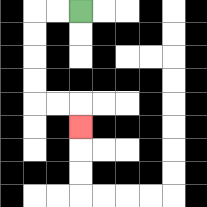{'start': '[3, 0]', 'end': '[3, 5]', 'path_directions': 'L,L,D,D,D,D,R,R,D', 'path_coordinates': '[[3, 0], [2, 0], [1, 0], [1, 1], [1, 2], [1, 3], [1, 4], [2, 4], [3, 4], [3, 5]]'}